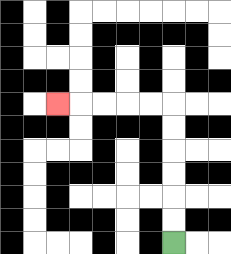{'start': '[7, 10]', 'end': '[2, 4]', 'path_directions': 'U,U,U,U,U,U,L,L,L,L,L', 'path_coordinates': '[[7, 10], [7, 9], [7, 8], [7, 7], [7, 6], [7, 5], [7, 4], [6, 4], [5, 4], [4, 4], [3, 4], [2, 4]]'}